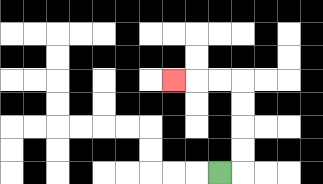{'start': '[9, 7]', 'end': '[7, 3]', 'path_directions': 'R,U,U,U,U,L,L,L', 'path_coordinates': '[[9, 7], [10, 7], [10, 6], [10, 5], [10, 4], [10, 3], [9, 3], [8, 3], [7, 3]]'}